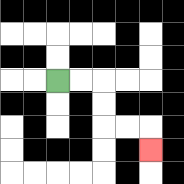{'start': '[2, 3]', 'end': '[6, 6]', 'path_directions': 'R,R,D,D,R,R,D', 'path_coordinates': '[[2, 3], [3, 3], [4, 3], [4, 4], [4, 5], [5, 5], [6, 5], [6, 6]]'}